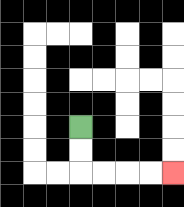{'start': '[3, 5]', 'end': '[7, 7]', 'path_directions': 'D,D,R,R,R,R', 'path_coordinates': '[[3, 5], [3, 6], [3, 7], [4, 7], [5, 7], [6, 7], [7, 7]]'}